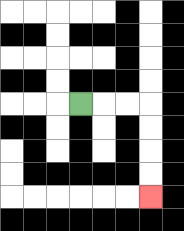{'start': '[3, 4]', 'end': '[6, 8]', 'path_directions': 'R,R,R,D,D,D,D', 'path_coordinates': '[[3, 4], [4, 4], [5, 4], [6, 4], [6, 5], [6, 6], [6, 7], [6, 8]]'}